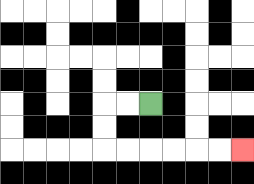{'start': '[6, 4]', 'end': '[10, 6]', 'path_directions': 'L,L,D,D,R,R,R,R,R,R', 'path_coordinates': '[[6, 4], [5, 4], [4, 4], [4, 5], [4, 6], [5, 6], [6, 6], [7, 6], [8, 6], [9, 6], [10, 6]]'}